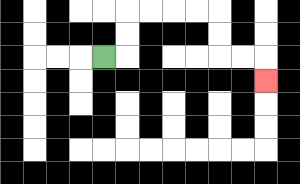{'start': '[4, 2]', 'end': '[11, 3]', 'path_directions': 'R,U,U,R,R,R,R,D,D,R,R,D', 'path_coordinates': '[[4, 2], [5, 2], [5, 1], [5, 0], [6, 0], [7, 0], [8, 0], [9, 0], [9, 1], [9, 2], [10, 2], [11, 2], [11, 3]]'}